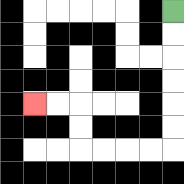{'start': '[7, 0]', 'end': '[1, 4]', 'path_directions': 'D,D,D,D,D,D,L,L,L,L,U,U,L,L', 'path_coordinates': '[[7, 0], [7, 1], [7, 2], [7, 3], [7, 4], [7, 5], [7, 6], [6, 6], [5, 6], [4, 6], [3, 6], [3, 5], [3, 4], [2, 4], [1, 4]]'}